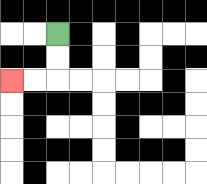{'start': '[2, 1]', 'end': '[0, 3]', 'path_directions': 'D,D,L,L', 'path_coordinates': '[[2, 1], [2, 2], [2, 3], [1, 3], [0, 3]]'}